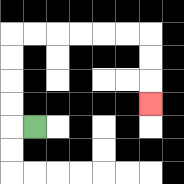{'start': '[1, 5]', 'end': '[6, 4]', 'path_directions': 'L,U,U,U,U,R,R,R,R,R,R,D,D,D', 'path_coordinates': '[[1, 5], [0, 5], [0, 4], [0, 3], [0, 2], [0, 1], [1, 1], [2, 1], [3, 1], [4, 1], [5, 1], [6, 1], [6, 2], [6, 3], [6, 4]]'}